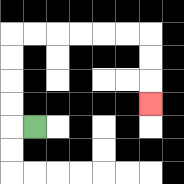{'start': '[1, 5]', 'end': '[6, 4]', 'path_directions': 'L,U,U,U,U,R,R,R,R,R,R,D,D,D', 'path_coordinates': '[[1, 5], [0, 5], [0, 4], [0, 3], [0, 2], [0, 1], [1, 1], [2, 1], [3, 1], [4, 1], [5, 1], [6, 1], [6, 2], [6, 3], [6, 4]]'}